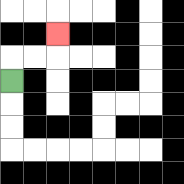{'start': '[0, 3]', 'end': '[2, 1]', 'path_directions': 'U,R,R,U', 'path_coordinates': '[[0, 3], [0, 2], [1, 2], [2, 2], [2, 1]]'}